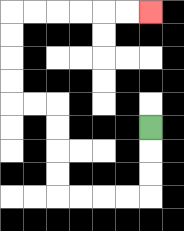{'start': '[6, 5]', 'end': '[6, 0]', 'path_directions': 'D,D,D,L,L,L,L,U,U,U,U,L,L,U,U,U,U,R,R,R,R,R,R', 'path_coordinates': '[[6, 5], [6, 6], [6, 7], [6, 8], [5, 8], [4, 8], [3, 8], [2, 8], [2, 7], [2, 6], [2, 5], [2, 4], [1, 4], [0, 4], [0, 3], [0, 2], [0, 1], [0, 0], [1, 0], [2, 0], [3, 0], [4, 0], [5, 0], [6, 0]]'}